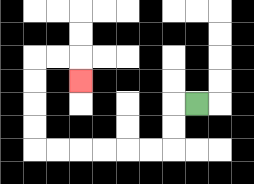{'start': '[8, 4]', 'end': '[3, 3]', 'path_directions': 'L,D,D,L,L,L,L,L,L,U,U,U,U,R,R,D', 'path_coordinates': '[[8, 4], [7, 4], [7, 5], [7, 6], [6, 6], [5, 6], [4, 6], [3, 6], [2, 6], [1, 6], [1, 5], [1, 4], [1, 3], [1, 2], [2, 2], [3, 2], [3, 3]]'}